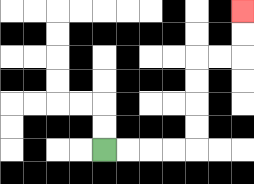{'start': '[4, 6]', 'end': '[10, 0]', 'path_directions': 'R,R,R,R,U,U,U,U,R,R,U,U', 'path_coordinates': '[[4, 6], [5, 6], [6, 6], [7, 6], [8, 6], [8, 5], [8, 4], [8, 3], [8, 2], [9, 2], [10, 2], [10, 1], [10, 0]]'}